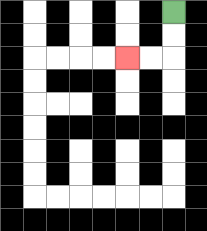{'start': '[7, 0]', 'end': '[5, 2]', 'path_directions': 'D,D,L,L', 'path_coordinates': '[[7, 0], [7, 1], [7, 2], [6, 2], [5, 2]]'}